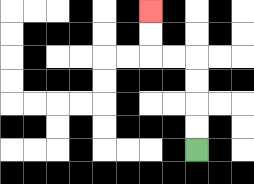{'start': '[8, 6]', 'end': '[6, 0]', 'path_directions': 'U,U,U,U,L,L,U,U', 'path_coordinates': '[[8, 6], [8, 5], [8, 4], [8, 3], [8, 2], [7, 2], [6, 2], [6, 1], [6, 0]]'}